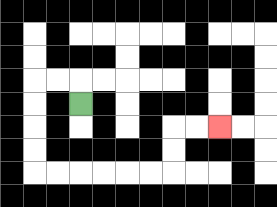{'start': '[3, 4]', 'end': '[9, 5]', 'path_directions': 'U,L,L,D,D,D,D,R,R,R,R,R,R,U,U,R,R', 'path_coordinates': '[[3, 4], [3, 3], [2, 3], [1, 3], [1, 4], [1, 5], [1, 6], [1, 7], [2, 7], [3, 7], [4, 7], [5, 7], [6, 7], [7, 7], [7, 6], [7, 5], [8, 5], [9, 5]]'}